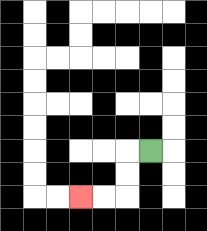{'start': '[6, 6]', 'end': '[3, 8]', 'path_directions': 'L,D,D,L,L', 'path_coordinates': '[[6, 6], [5, 6], [5, 7], [5, 8], [4, 8], [3, 8]]'}